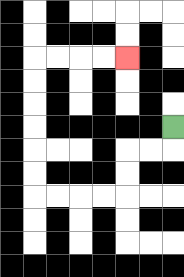{'start': '[7, 5]', 'end': '[5, 2]', 'path_directions': 'D,L,L,D,D,L,L,L,L,U,U,U,U,U,U,R,R,R,R', 'path_coordinates': '[[7, 5], [7, 6], [6, 6], [5, 6], [5, 7], [5, 8], [4, 8], [3, 8], [2, 8], [1, 8], [1, 7], [1, 6], [1, 5], [1, 4], [1, 3], [1, 2], [2, 2], [3, 2], [4, 2], [5, 2]]'}